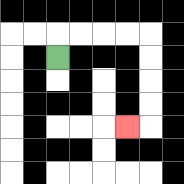{'start': '[2, 2]', 'end': '[5, 5]', 'path_directions': 'U,R,R,R,R,D,D,D,D,L', 'path_coordinates': '[[2, 2], [2, 1], [3, 1], [4, 1], [5, 1], [6, 1], [6, 2], [6, 3], [6, 4], [6, 5], [5, 5]]'}